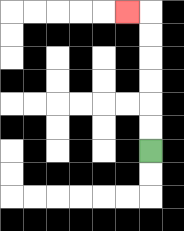{'start': '[6, 6]', 'end': '[5, 0]', 'path_directions': 'U,U,U,U,U,U,L', 'path_coordinates': '[[6, 6], [6, 5], [6, 4], [6, 3], [6, 2], [6, 1], [6, 0], [5, 0]]'}